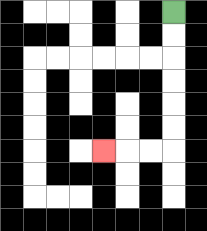{'start': '[7, 0]', 'end': '[4, 6]', 'path_directions': 'D,D,D,D,D,D,L,L,L', 'path_coordinates': '[[7, 0], [7, 1], [7, 2], [7, 3], [7, 4], [7, 5], [7, 6], [6, 6], [5, 6], [4, 6]]'}